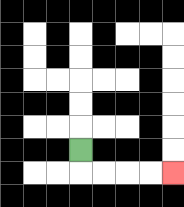{'start': '[3, 6]', 'end': '[7, 7]', 'path_directions': 'D,R,R,R,R', 'path_coordinates': '[[3, 6], [3, 7], [4, 7], [5, 7], [6, 7], [7, 7]]'}